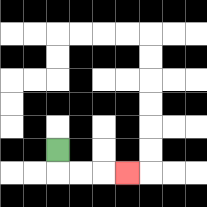{'start': '[2, 6]', 'end': '[5, 7]', 'path_directions': 'D,R,R,R', 'path_coordinates': '[[2, 6], [2, 7], [3, 7], [4, 7], [5, 7]]'}